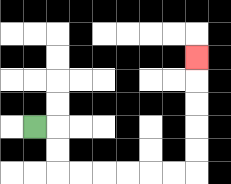{'start': '[1, 5]', 'end': '[8, 2]', 'path_directions': 'R,D,D,R,R,R,R,R,R,U,U,U,U,U', 'path_coordinates': '[[1, 5], [2, 5], [2, 6], [2, 7], [3, 7], [4, 7], [5, 7], [6, 7], [7, 7], [8, 7], [8, 6], [8, 5], [8, 4], [8, 3], [8, 2]]'}